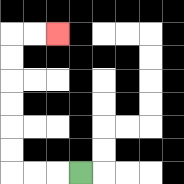{'start': '[3, 7]', 'end': '[2, 1]', 'path_directions': 'L,L,L,U,U,U,U,U,U,R,R', 'path_coordinates': '[[3, 7], [2, 7], [1, 7], [0, 7], [0, 6], [0, 5], [0, 4], [0, 3], [0, 2], [0, 1], [1, 1], [2, 1]]'}